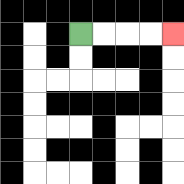{'start': '[3, 1]', 'end': '[7, 1]', 'path_directions': 'R,R,R,R', 'path_coordinates': '[[3, 1], [4, 1], [5, 1], [6, 1], [7, 1]]'}